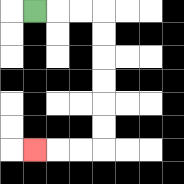{'start': '[1, 0]', 'end': '[1, 6]', 'path_directions': 'R,R,R,D,D,D,D,D,D,L,L,L', 'path_coordinates': '[[1, 0], [2, 0], [3, 0], [4, 0], [4, 1], [4, 2], [4, 3], [4, 4], [4, 5], [4, 6], [3, 6], [2, 6], [1, 6]]'}